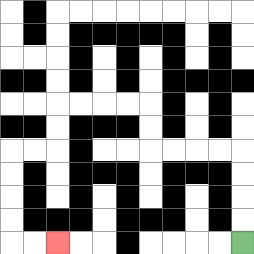{'start': '[10, 10]', 'end': '[2, 10]', 'path_directions': 'U,U,U,U,L,L,L,L,U,U,L,L,L,L,D,D,L,L,D,D,D,D,R,R', 'path_coordinates': '[[10, 10], [10, 9], [10, 8], [10, 7], [10, 6], [9, 6], [8, 6], [7, 6], [6, 6], [6, 5], [6, 4], [5, 4], [4, 4], [3, 4], [2, 4], [2, 5], [2, 6], [1, 6], [0, 6], [0, 7], [0, 8], [0, 9], [0, 10], [1, 10], [2, 10]]'}